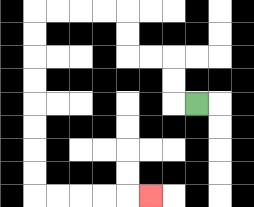{'start': '[8, 4]', 'end': '[6, 8]', 'path_directions': 'L,U,U,L,L,U,U,L,L,L,L,D,D,D,D,D,D,D,D,R,R,R,R,R', 'path_coordinates': '[[8, 4], [7, 4], [7, 3], [7, 2], [6, 2], [5, 2], [5, 1], [5, 0], [4, 0], [3, 0], [2, 0], [1, 0], [1, 1], [1, 2], [1, 3], [1, 4], [1, 5], [1, 6], [1, 7], [1, 8], [2, 8], [3, 8], [4, 8], [5, 8], [6, 8]]'}